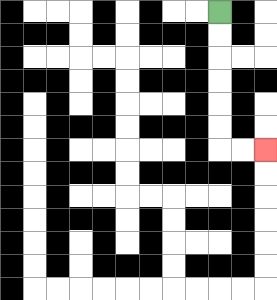{'start': '[9, 0]', 'end': '[11, 6]', 'path_directions': 'D,D,D,D,D,D,R,R', 'path_coordinates': '[[9, 0], [9, 1], [9, 2], [9, 3], [9, 4], [9, 5], [9, 6], [10, 6], [11, 6]]'}